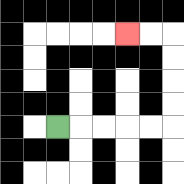{'start': '[2, 5]', 'end': '[5, 1]', 'path_directions': 'R,R,R,R,R,U,U,U,U,L,L', 'path_coordinates': '[[2, 5], [3, 5], [4, 5], [5, 5], [6, 5], [7, 5], [7, 4], [7, 3], [7, 2], [7, 1], [6, 1], [5, 1]]'}